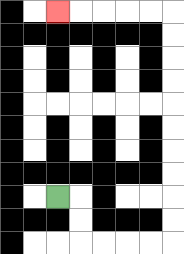{'start': '[2, 8]', 'end': '[2, 0]', 'path_directions': 'R,D,D,R,R,R,R,U,U,U,U,U,U,U,U,U,U,L,L,L,L,L', 'path_coordinates': '[[2, 8], [3, 8], [3, 9], [3, 10], [4, 10], [5, 10], [6, 10], [7, 10], [7, 9], [7, 8], [7, 7], [7, 6], [7, 5], [7, 4], [7, 3], [7, 2], [7, 1], [7, 0], [6, 0], [5, 0], [4, 0], [3, 0], [2, 0]]'}